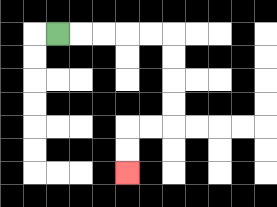{'start': '[2, 1]', 'end': '[5, 7]', 'path_directions': 'R,R,R,R,R,D,D,D,D,L,L,D,D', 'path_coordinates': '[[2, 1], [3, 1], [4, 1], [5, 1], [6, 1], [7, 1], [7, 2], [7, 3], [7, 4], [7, 5], [6, 5], [5, 5], [5, 6], [5, 7]]'}